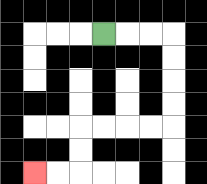{'start': '[4, 1]', 'end': '[1, 7]', 'path_directions': 'R,R,R,D,D,D,D,L,L,L,L,D,D,L,L', 'path_coordinates': '[[4, 1], [5, 1], [6, 1], [7, 1], [7, 2], [7, 3], [7, 4], [7, 5], [6, 5], [5, 5], [4, 5], [3, 5], [3, 6], [3, 7], [2, 7], [1, 7]]'}